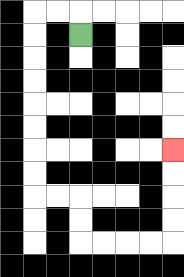{'start': '[3, 1]', 'end': '[7, 6]', 'path_directions': 'U,L,L,D,D,D,D,D,D,D,D,R,R,D,D,R,R,R,R,U,U,U,U', 'path_coordinates': '[[3, 1], [3, 0], [2, 0], [1, 0], [1, 1], [1, 2], [1, 3], [1, 4], [1, 5], [1, 6], [1, 7], [1, 8], [2, 8], [3, 8], [3, 9], [3, 10], [4, 10], [5, 10], [6, 10], [7, 10], [7, 9], [7, 8], [7, 7], [7, 6]]'}